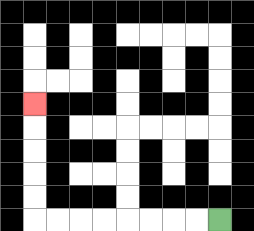{'start': '[9, 9]', 'end': '[1, 4]', 'path_directions': 'L,L,L,L,L,L,L,L,U,U,U,U,U', 'path_coordinates': '[[9, 9], [8, 9], [7, 9], [6, 9], [5, 9], [4, 9], [3, 9], [2, 9], [1, 9], [1, 8], [1, 7], [1, 6], [1, 5], [1, 4]]'}